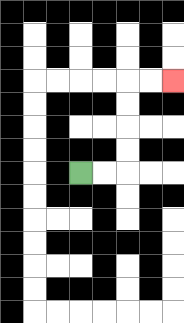{'start': '[3, 7]', 'end': '[7, 3]', 'path_directions': 'R,R,U,U,U,U,R,R', 'path_coordinates': '[[3, 7], [4, 7], [5, 7], [5, 6], [5, 5], [5, 4], [5, 3], [6, 3], [7, 3]]'}